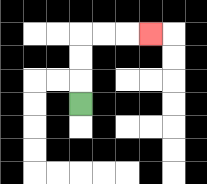{'start': '[3, 4]', 'end': '[6, 1]', 'path_directions': 'U,U,U,R,R,R', 'path_coordinates': '[[3, 4], [3, 3], [3, 2], [3, 1], [4, 1], [5, 1], [6, 1]]'}